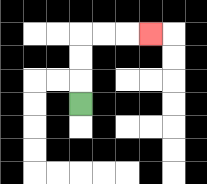{'start': '[3, 4]', 'end': '[6, 1]', 'path_directions': 'U,U,U,R,R,R', 'path_coordinates': '[[3, 4], [3, 3], [3, 2], [3, 1], [4, 1], [5, 1], [6, 1]]'}